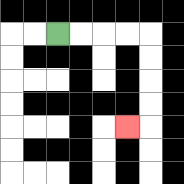{'start': '[2, 1]', 'end': '[5, 5]', 'path_directions': 'R,R,R,R,D,D,D,D,L', 'path_coordinates': '[[2, 1], [3, 1], [4, 1], [5, 1], [6, 1], [6, 2], [6, 3], [6, 4], [6, 5], [5, 5]]'}